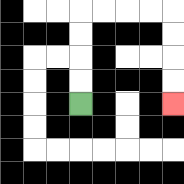{'start': '[3, 4]', 'end': '[7, 4]', 'path_directions': 'U,U,U,U,R,R,R,R,D,D,D,D', 'path_coordinates': '[[3, 4], [3, 3], [3, 2], [3, 1], [3, 0], [4, 0], [5, 0], [6, 0], [7, 0], [7, 1], [7, 2], [7, 3], [7, 4]]'}